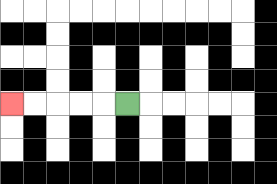{'start': '[5, 4]', 'end': '[0, 4]', 'path_directions': 'L,L,L,L,L', 'path_coordinates': '[[5, 4], [4, 4], [3, 4], [2, 4], [1, 4], [0, 4]]'}